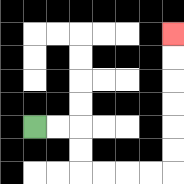{'start': '[1, 5]', 'end': '[7, 1]', 'path_directions': 'R,R,D,D,R,R,R,R,U,U,U,U,U,U', 'path_coordinates': '[[1, 5], [2, 5], [3, 5], [3, 6], [3, 7], [4, 7], [5, 7], [6, 7], [7, 7], [7, 6], [7, 5], [7, 4], [7, 3], [7, 2], [7, 1]]'}